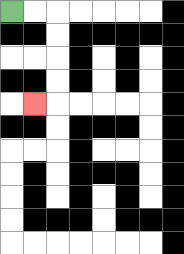{'start': '[0, 0]', 'end': '[1, 4]', 'path_directions': 'R,R,D,D,D,D,L', 'path_coordinates': '[[0, 0], [1, 0], [2, 0], [2, 1], [2, 2], [2, 3], [2, 4], [1, 4]]'}